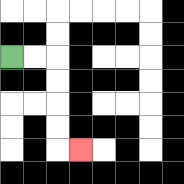{'start': '[0, 2]', 'end': '[3, 6]', 'path_directions': 'R,R,D,D,D,D,R', 'path_coordinates': '[[0, 2], [1, 2], [2, 2], [2, 3], [2, 4], [2, 5], [2, 6], [3, 6]]'}